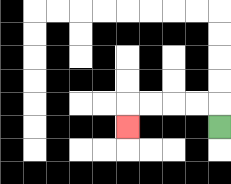{'start': '[9, 5]', 'end': '[5, 5]', 'path_directions': 'U,L,L,L,L,D', 'path_coordinates': '[[9, 5], [9, 4], [8, 4], [7, 4], [6, 4], [5, 4], [5, 5]]'}